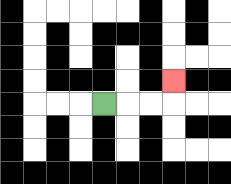{'start': '[4, 4]', 'end': '[7, 3]', 'path_directions': 'R,R,R,U', 'path_coordinates': '[[4, 4], [5, 4], [6, 4], [7, 4], [7, 3]]'}